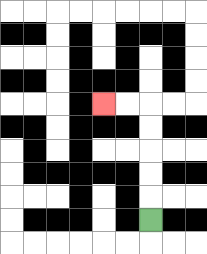{'start': '[6, 9]', 'end': '[4, 4]', 'path_directions': 'U,U,U,U,U,L,L', 'path_coordinates': '[[6, 9], [6, 8], [6, 7], [6, 6], [6, 5], [6, 4], [5, 4], [4, 4]]'}